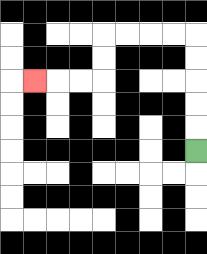{'start': '[8, 6]', 'end': '[1, 3]', 'path_directions': 'U,U,U,U,U,L,L,L,L,D,D,L,L,L', 'path_coordinates': '[[8, 6], [8, 5], [8, 4], [8, 3], [8, 2], [8, 1], [7, 1], [6, 1], [5, 1], [4, 1], [4, 2], [4, 3], [3, 3], [2, 3], [1, 3]]'}